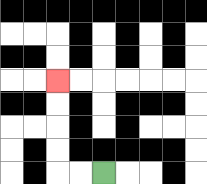{'start': '[4, 7]', 'end': '[2, 3]', 'path_directions': 'L,L,U,U,U,U', 'path_coordinates': '[[4, 7], [3, 7], [2, 7], [2, 6], [2, 5], [2, 4], [2, 3]]'}